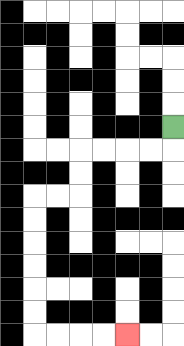{'start': '[7, 5]', 'end': '[5, 14]', 'path_directions': 'D,L,L,L,L,D,D,L,L,D,D,D,D,D,D,R,R,R,R', 'path_coordinates': '[[7, 5], [7, 6], [6, 6], [5, 6], [4, 6], [3, 6], [3, 7], [3, 8], [2, 8], [1, 8], [1, 9], [1, 10], [1, 11], [1, 12], [1, 13], [1, 14], [2, 14], [3, 14], [4, 14], [5, 14]]'}